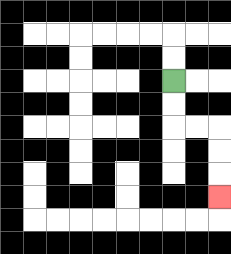{'start': '[7, 3]', 'end': '[9, 8]', 'path_directions': 'D,D,R,R,D,D,D', 'path_coordinates': '[[7, 3], [7, 4], [7, 5], [8, 5], [9, 5], [9, 6], [9, 7], [9, 8]]'}